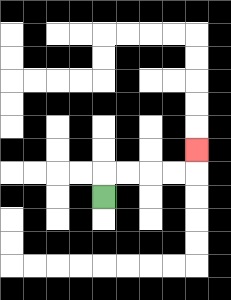{'start': '[4, 8]', 'end': '[8, 6]', 'path_directions': 'U,R,R,R,R,U', 'path_coordinates': '[[4, 8], [4, 7], [5, 7], [6, 7], [7, 7], [8, 7], [8, 6]]'}